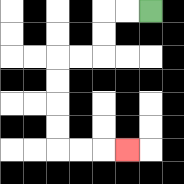{'start': '[6, 0]', 'end': '[5, 6]', 'path_directions': 'L,L,D,D,L,L,D,D,D,D,R,R,R', 'path_coordinates': '[[6, 0], [5, 0], [4, 0], [4, 1], [4, 2], [3, 2], [2, 2], [2, 3], [2, 4], [2, 5], [2, 6], [3, 6], [4, 6], [5, 6]]'}